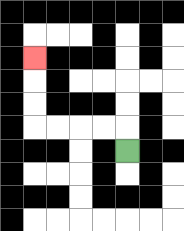{'start': '[5, 6]', 'end': '[1, 2]', 'path_directions': 'U,L,L,L,L,U,U,U', 'path_coordinates': '[[5, 6], [5, 5], [4, 5], [3, 5], [2, 5], [1, 5], [1, 4], [1, 3], [1, 2]]'}